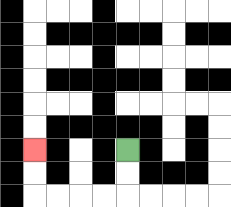{'start': '[5, 6]', 'end': '[1, 6]', 'path_directions': 'D,D,L,L,L,L,U,U', 'path_coordinates': '[[5, 6], [5, 7], [5, 8], [4, 8], [3, 8], [2, 8], [1, 8], [1, 7], [1, 6]]'}